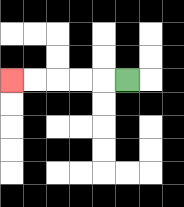{'start': '[5, 3]', 'end': '[0, 3]', 'path_directions': 'L,L,L,L,L', 'path_coordinates': '[[5, 3], [4, 3], [3, 3], [2, 3], [1, 3], [0, 3]]'}